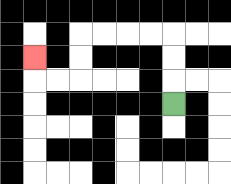{'start': '[7, 4]', 'end': '[1, 2]', 'path_directions': 'U,U,U,L,L,L,L,D,D,L,L,U', 'path_coordinates': '[[7, 4], [7, 3], [7, 2], [7, 1], [6, 1], [5, 1], [4, 1], [3, 1], [3, 2], [3, 3], [2, 3], [1, 3], [1, 2]]'}